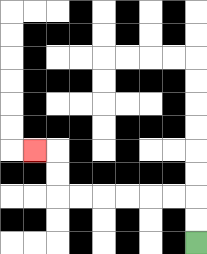{'start': '[8, 10]', 'end': '[1, 6]', 'path_directions': 'U,U,L,L,L,L,L,L,U,U,L', 'path_coordinates': '[[8, 10], [8, 9], [8, 8], [7, 8], [6, 8], [5, 8], [4, 8], [3, 8], [2, 8], [2, 7], [2, 6], [1, 6]]'}